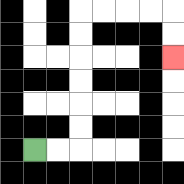{'start': '[1, 6]', 'end': '[7, 2]', 'path_directions': 'R,R,U,U,U,U,U,U,R,R,R,R,D,D', 'path_coordinates': '[[1, 6], [2, 6], [3, 6], [3, 5], [3, 4], [3, 3], [3, 2], [3, 1], [3, 0], [4, 0], [5, 0], [6, 0], [7, 0], [7, 1], [7, 2]]'}